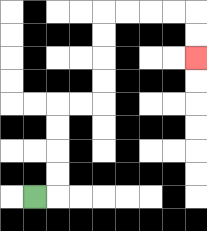{'start': '[1, 8]', 'end': '[8, 2]', 'path_directions': 'R,U,U,U,U,R,R,U,U,U,U,R,R,R,R,D,D', 'path_coordinates': '[[1, 8], [2, 8], [2, 7], [2, 6], [2, 5], [2, 4], [3, 4], [4, 4], [4, 3], [4, 2], [4, 1], [4, 0], [5, 0], [6, 0], [7, 0], [8, 0], [8, 1], [8, 2]]'}